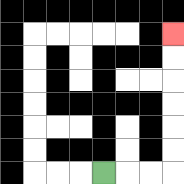{'start': '[4, 7]', 'end': '[7, 1]', 'path_directions': 'R,R,R,U,U,U,U,U,U', 'path_coordinates': '[[4, 7], [5, 7], [6, 7], [7, 7], [7, 6], [7, 5], [7, 4], [7, 3], [7, 2], [7, 1]]'}